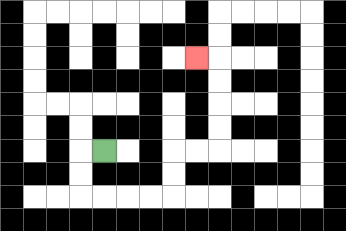{'start': '[4, 6]', 'end': '[8, 2]', 'path_directions': 'L,D,D,R,R,R,R,U,U,R,R,U,U,U,U,L', 'path_coordinates': '[[4, 6], [3, 6], [3, 7], [3, 8], [4, 8], [5, 8], [6, 8], [7, 8], [7, 7], [7, 6], [8, 6], [9, 6], [9, 5], [9, 4], [9, 3], [9, 2], [8, 2]]'}